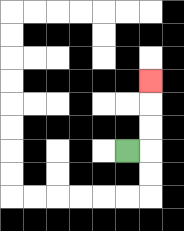{'start': '[5, 6]', 'end': '[6, 3]', 'path_directions': 'R,U,U,U', 'path_coordinates': '[[5, 6], [6, 6], [6, 5], [6, 4], [6, 3]]'}